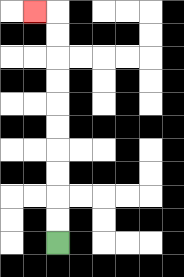{'start': '[2, 10]', 'end': '[1, 0]', 'path_directions': 'U,U,U,U,U,U,U,U,U,U,L', 'path_coordinates': '[[2, 10], [2, 9], [2, 8], [2, 7], [2, 6], [2, 5], [2, 4], [2, 3], [2, 2], [2, 1], [2, 0], [1, 0]]'}